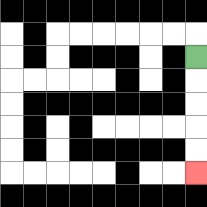{'start': '[8, 2]', 'end': '[8, 7]', 'path_directions': 'D,D,D,D,D', 'path_coordinates': '[[8, 2], [8, 3], [8, 4], [8, 5], [8, 6], [8, 7]]'}